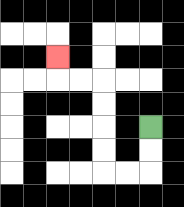{'start': '[6, 5]', 'end': '[2, 2]', 'path_directions': 'D,D,L,L,U,U,U,U,L,L,U', 'path_coordinates': '[[6, 5], [6, 6], [6, 7], [5, 7], [4, 7], [4, 6], [4, 5], [4, 4], [4, 3], [3, 3], [2, 3], [2, 2]]'}